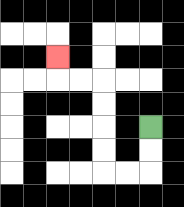{'start': '[6, 5]', 'end': '[2, 2]', 'path_directions': 'D,D,L,L,U,U,U,U,L,L,U', 'path_coordinates': '[[6, 5], [6, 6], [6, 7], [5, 7], [4, 7], [4, 6], [4, 5], [4, 4], [4, 3], [3, 3], [2, 3], [2, 2]]'}